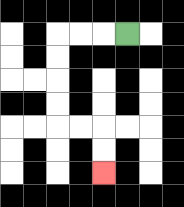{'start': '[5, 1]', 'end': '[4, 7]', 'path_directions': 'L,L,L,D,D,D,D,R,R,D,D', 'path_coordinates': '[[5, 1], [4, 1], [3, 1], [2, 1], [2, 2], [2, 3], [2, 4], [2, 5], [3, 5], [4, 5], [4, 6], [4, 7]]'}